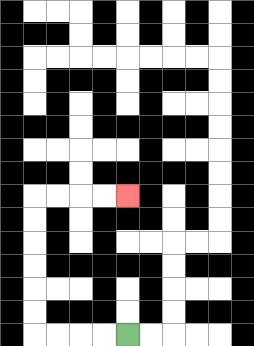{'start': '[5, 14]', 'end': '[5, 8]', 'path_directions': 'L,L,L,L,U,U,U,U,U,U,R,R,R,R', 'path_coordinates': '[[5, 14], [4, 14], [3, 14], [2, 14], [1, 14], [1, 13], [1, 12], [1, 11], [1, 10], [1, 9], [1, 8], [2, 8], [3, 8], [4, 8], [5, 8]]'}